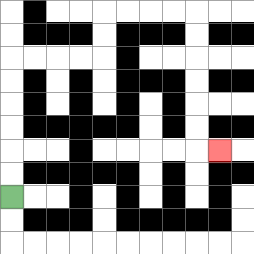{'start': '[0, 8]', 'end': '[9, 6]', 'path_directions': 'U,U,U,U,U,U,R,R,R,R,U,U,R,R,R,R,D,D,D,D,D,D,R', 'path_coordinates': '[[0, 8], [0, 7], [0, 6], [0, 5], [0, 4], [0, 3], [0, 2], [1, 2], [2, 2], [3, 2], [4, 2], [4, 1], [4, 0], [5, 0], [6, 0], [7, 0], [8, 0], [8, 1], [8, 2], [8, 3], [8, 4], [8, 5], [8, 6], [9, 6]]'}